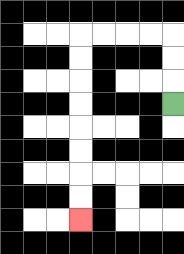{'start': '[7, 4]', 'end': '[3, 9]', 'path_directions': 'U,U,U,L,L,L,L,D,D,D,D,D,D,D,D', 'path_coordinates': '[[7, 4], [7, 3], [7, 2], [7, 1], [6, 1], [5, 1], [4, 1], [3, 1], [3, 2], [3, 3], [3, 4], [3, 5], [3, 6], [3, 7], [3, 8], [3, 9]]'}